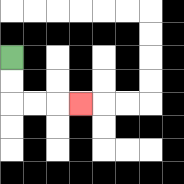{'start': '[0, 2]', 'end': '[3, 4]', 'path_directions': 'D,D,R,R,R', 'path_coordinates': '[[0, 2], [0, 3], [0, 4], [1, 4], [2, 4], [3, 4]]'}